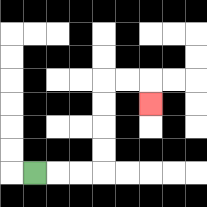{'start': '[1, 7]', 'end': '[6, 4]', 'path_directions': 'R,R,R,U,U,U,U,R,R,D', 'path_coordinates': '[[1, 7], [2, 7], [3, 7], [4, 7], [4, 6], [4, 5], [4, 4], [4, 3], [5, 3], [6, 3], [6, 4]]'}